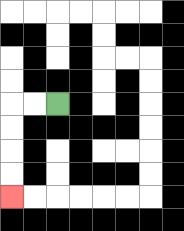{'start': '[2, 4]', 'end': '[0, 8]', 'path_directions': 'L,L,D,D,D,D', 'path_coordinates': '[[2, 4], [1, 4], [0, 4], [0, 5], [0, 6], [0, 7], [0, 8]]'}